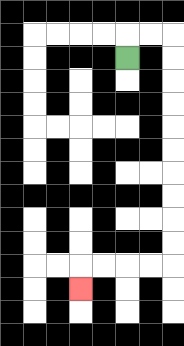{'start': '[5, 2]', 'end': '[3, 12]', 'path_directions': 'U,R,R,D,D,D,D,D,D,D,D,D,D,L,L,L,L,D', 'path_coordinates': '[[5, 2], [5, 1], [6, 1], [7, 1], [7, 2], [7, 3], [7, 4], [7, 5], [7, 6], [7, 7], [7, 8], [7, 9], [7, 10], [7, 11], [6, 11], [5, 11], [4, 11], [3, 11], [3, 12]]'}